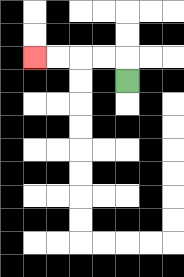{'start': '[5, 3]', 'end': '[1, 2]', 'path_directions': 'U,L,L,L,L', 'path_coordinates': '[[5, 3], [5, 2], [4, 2], [3, 2], [2, 2], [1, 2]]'}